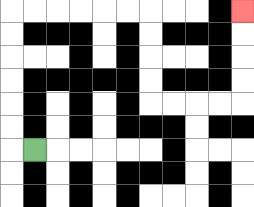{'start': '[1, 6]', 'end': '[10, 0]', 'path_directions': 'L,U,U,U,U,U,U,R,R,R,R,R,R,D,D,D,D,R,R,R,R,U,U,U,U', 'path_coordinates': '[[1, 6], [0, 6], [0, 5], [0, 4], [0, 3], [0, 2], [0, 1], [0, 0], [1, 0], [2, 0], [3, 0], [4, 0], [5, 0], [6, 0], [6, 1], [6, 2], [6, 3], [6, 4], [7, 4], [8, 4], [9, 4], [10, 4], [10, 3], [10, 2], [10, 1], [10, 0]]'}